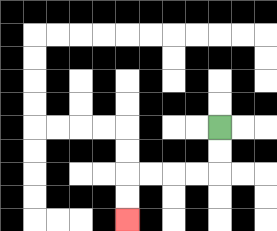{'start': '[9, 5]', 'end': '[5, 9]', 'path_directions': 'D,D,L,L,L,L,D,D', 'path_coordinates': '[[9, 5], [9, 6], [9, 7], [8, 7], [7, 7], [6, 7], [5, 7], [5, 8], [5, 9]]'}